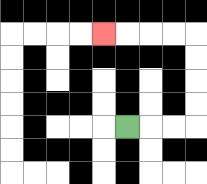{'start': '[5, 5]', 'end': '[4, 1]', 'path_directions': 'R,R,R,U,U,U,U,L,L,L,L', 'path_coordinates': '[[5, 5], [6, 5], [7, 5], [8, 5], [8, 4], [8, 3], [8, 2], [8, 1], [7, 1], [6, 1], [5, 1], [4, 1]]'}